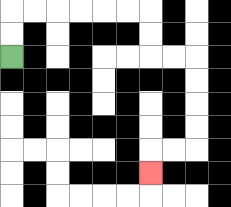{'start': '[0, 2]', 'end': '[6, 7]', 'path_directions': 'U,U,R,R,R,R,R,R,D,D,R,R,D,D,D,D,L,L,D', 'path_coordinates': '[[0, 2], [0, 1], [0, 0], [1, 0], [2, 0], [3, 0], [4, 0], [5, 0], [6, 0], [6, 1], [6, 2], [7, 2], [8, 2], [8, 3], [8, 4], [8, 5], [8, 6], [7, 6], [6, 6], [6, 7]]'}